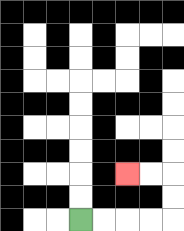{'start': '[3, 9]', 'end': '[5, 7]', 'path_directions': 'R,R,R,R,U,U,L,L', 'path_coordinates': '[[3, 9], [4, 9], [5, 9], [6, 9], [7, 9], [7, 8], [7, 7], [6, 7], [5, 7]]'}